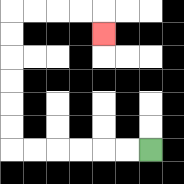{'start': '[6, 6]', 'end': '[4, 1]', 'path_directions': 'L,L,L,L,L,L,U,U,U,U,U,U,R,R,R,R,D', 'path_coordinates': '[[6, 6], [5, 6], [4, 6], [3, 6], [2, 6], [1, 6], [0, 6], [0, 5], [0, 4], [0, 3], [0, 2], [0, 1], [0, 0], [1, 0], [2, 0], [3, 0], [4, 0], [4, 1]]'}